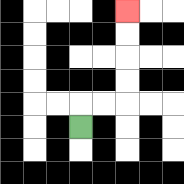{'start': '[3, 5]', 'end': '[5, 0]', 'path_directions': 'U,R,R,U,U,U,U', 'path_coordinates': '[[3, 5], [3, 4], [4, 4], [5, 4], [5, 3], [5, 2], [5, 1], [5, 0]]'}